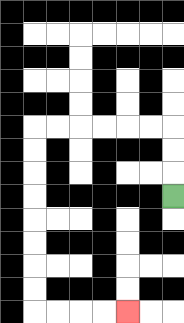{'start': '[7, 8]', 'end': '[5, 13]', 'path_directions': 'U,U,U,L,L,L,L,L,L,D,D,D,D,D,D,D,D,R,R,R,R', 'path_coordinates': '[[7, 8], [7, 7], [7, 6], [7, 5], [6, 5], [5, 5], [4, 5], [3, 5], [2, 5], [1, 5], [1, 6], [1, 7], [1, 8], [1, 9], [1, 10], [1, 11], [1, 12], [1, 13], [2, 13], [3, 13], [4, 13], [5, 13]]'}